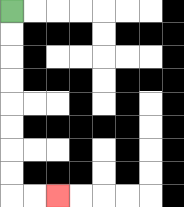{'start': '[0, 0]', 'end': '[2, 8]', 'path_directions': 'D,D,D,D,D,D,D,D,R,R', 'path_coordinates': '[[0, 0], [0, 1], [0, 2], [0, 3], [0, 4], [0, 5], [0, 6], [0, 7], [0, 8], [1, 8], [2, 8]]'}